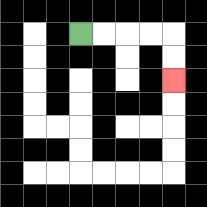{'start': '[3, 1]', 'end': '[7, 3]', 'path_directions': 'R,R,R,R,D,D', 'path_coordinates': '[[3, 1], [4, 1], [5, 1], [6, 1], [7, 1], [7, 2], [7, 3]]'}